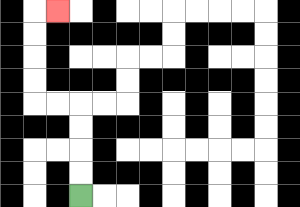{'start': '[3, 8]', 'end': '[2, 0]', 'path_directions': 'U,U,U,U,L,L,U,U,U,U,R', 'path_coordinates': '[[3, 8], [3, 7], [3, 6], [3, 5], [3, 4], [2, 4], [1, 4], [1, 3], [1, 2], [1, 1], [1, 0], [2, 0]]'}